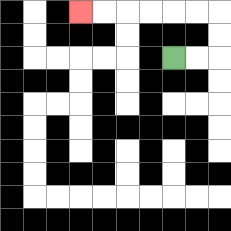{'start': '[7, 2]', 'end': '[3, 0]', 'path_directions': 'R,R,U,U,L,L,L,L,L,L', 'path_coordinates': '[[7, 2], [8, 2], [9, 2], [9, 1], [9, 0], [8, 0], [7, 0], [6, 0], [5, 0], [4, 0], [3, 0]]'}